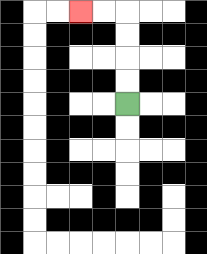{'start': '[5, 4]', 'end': '[3, 0]', 'path_directions': 'U,U,U,U,L,L', 'path_coordinates': '[[5, 4], [5, 3], [5, 2], [5, 1], [5, 0], [4, 0], [3, 0]]'}